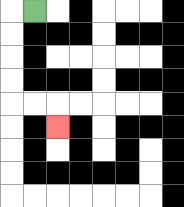{'start': '[1, 0]', 'end': '[2, 5]', 'path_directions': 'L,D,D,D,D,R,R,D', 'path_coordinates': '[[1, 0], [0, 0], [0, 1], [0, 2], [0, 3], [0, 4], [1, 4], [2, 4], [2, 5]]'}